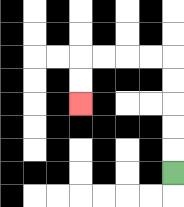{'start': '[7, 7]', 'end': '[3, 4]', 'path_directions': 'U,U,U,U,U,L,L,L,L,D,D', 'path_coordinates': '[[7, 7], [7, 6], [7, 5], [7, 4], [7, 3], [7, 2], [6, 2], [5, 2], [4, 2], [3, 2], [3, 3], [3, 4]]'}